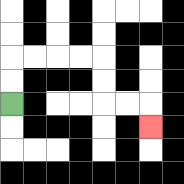{'start': '[0, 4]', 'end': '[6, 5]', 'path_directions': 'U,U,R,R,R,R,D,D,R,R,D', 'path_coordinates': '[[0, 4], [0, 3], [0, 2], [1, 2], [2, 2], [3, 2], [4, 2], [4, 3], [4, 4], [5, 4], [6, 4], [6, 5]]'}